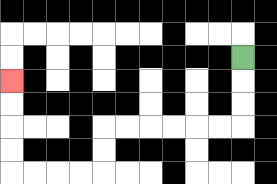{'start': '[10, 2]', 'end': '[0, 3]', 'path_directions': 'D,D,D,L,L,L,L,L,L,D,D,L,L,L,L,U,U,U,U', 'path_coordinates': '[[10, 2], [10, 3], [10, 4], [10, 5], [9, 5], [8, 5], [7, 5], [6, 5], [5, 5], [4, 5], [4, 6], [4, 7], [3, 7], [2, 7], [1, 7], [0, 7], [0, 6], [0, 5], [0, 4], [0, 3]]'}